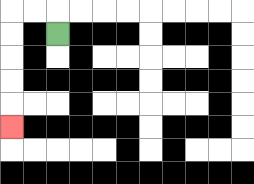{'start': '[2, 1]', 'end': '[0, 5]', 'path_directions': 'U,L,L,D,D,D,D,D', 'path_coordinates': '[[2, 1], [2, 0], [1, 0], [0, 0], [0, 1], [0, 2], [0, 3], [0, 4], [0, 5]]'}